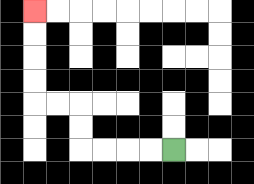{'start': '[7, 6]', 'end': '[1, 0]', 'path_directions': 'L,L,L,L,U,U,L,L,U,U,U,U', 'path_coordinates': '[[7, 6], [6, 6], [5, 6], [4, 6], [3, 6], [3, 5], [3, 4], [2, 4], [1, 4], [1, 3], [1, 2], [1, 1], [1, 0]]'}